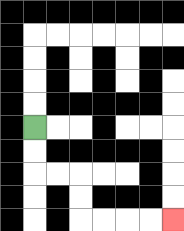{'start': '[1, 5]', 'end': '[7, 9]', 'path_directions': 'D,D,R,R,D,D,R,R,R,R', 'path_coordinates': '[[1, 5], [1, 6], [1, 7], [2, 7], [3, 7], [3, 8], [3, 9], [4, 9], [5, 9], [6, 9], [7, 9]]'}